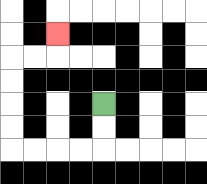{'start': '[4, 4]', 'end': '[2, 1]', 'path_directions': 'D,D,L,L,L,L,U,U,U,U,R,R,U', 'path_coordinates': '[[4, 4], [4, 5], [4, 6], [3, 6], [2, 6], [1, 6], [0, 6], [0, 5], [0, 4], [0, 3], [0, 2], [1, 2], [2, 2], [2, 1]]'}